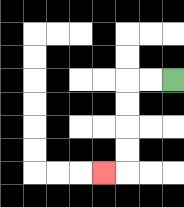{'start': '[7, 3]', 'end': '[4, 7]', 'path_directions': 'L,L,D,D,D,D,L', 'path_coordinates': '[[7, 3], [6, 3], [5, 3], [5, 4], [5, 5], [5, 6], [5, 7], [4, 7]]'}